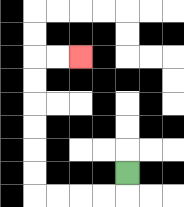{'start': '[5, 7]', 'end': '[3, 2]', 'path_directions': 'D,L,L,L,L,U,U,U,U,U,U,R,R', 'path_coordinates': '[[5, 7], [5, 8], [4, 8], [3, 8], [2, 8], [1, 8], [1, 7], [1, 6], [1, 5], [1, 4], [1, 3], [1, 2], [2, 2], [3, 2]]'}